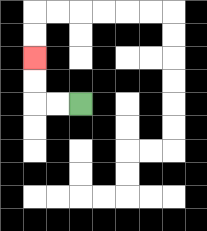{'start': '[3, 4]', 'end': '[1, 2]', 'path_directions': 'L,L,U,U', 'path_coordinates': '[[3, 4], [2, 4], [1, 4], [1, 3], [1, 2]]'}